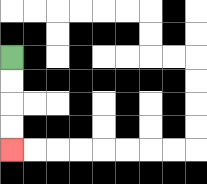{'start': '[0, 2]', 'end': '[0, 6]', 'path_directions': 'D,D,D,D', 'path_coordinates': '[[0, 2], [0, 3], [0, 4], [0, 5], [0, 6]]'}